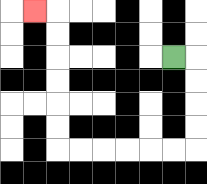{'start': '[7, 2]', 'end': '[1, 0]', 'path_directions': 'R,D,D,D,D,L,L,L,L,L,L,U,U,U,U,U,U,L', 'path_coordinates': '[[7, 2], [8, 2], [8, 3], [8, 4], [8, 5], [8, 6], [7, 6], [6, 6], [5, 6], [4, 6], [3, 6], [2, 6], [2, 5], [2, 4], [2, 3], [2, 2], [2, 1], [2, 0], [1, 0]]'}